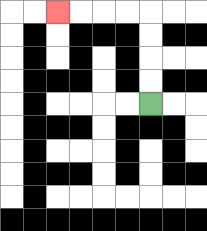{'start': '[6, 4]', 'end': '[2, 0]', 'path_directions': 'U,U,U,U,L,L,L,L', 'path_coordinates': '[[6, 4], [6, 3], [6, 2], [6, 1], [6, 0], [5, 0], [4, 0], [3, 0], [2, 0]]'}